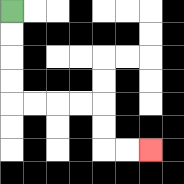{'start': '[0, 0]', 'end': '[6, 6]', 'path_directions': 'D,D,D,D,R,R,R,R,D,D,R,R', 'path_coordinates': '[[0, 0], [0, 1], [0, 2], [0, 3], [0, 4], [1, 4], [2, 4], [3, 4], [4, 4], [4, 5], [4, 6], [5, 6], [6, 6]]'}